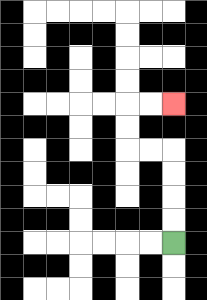{'start': '[7, 10]', 'end': '[7, 4]', 'path_directions': 'U,U,U,U,L,L,U,U,R,R', 'path_coordinates': '[[7, 10], [7, 9], [7, 8], [7, 7], [7, 6], [6, 6], [5, 6], [5, 5], [5, 4], [6, 4], [7, 4]]'}